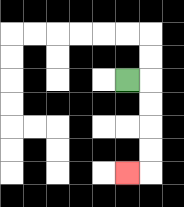{'start': '[5, 3]', 'end': '[5, 7]', 'path_directions': 'R,D,D,D,D,L', 'path_coordinates': '[[5, 3], [6, 3], [6, 4], [6, 5], [6, 6], [6, 7], [5, 7]]'}